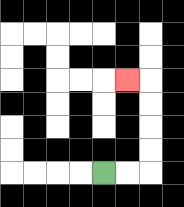{'start': '[4, 7]', 'end': '[5, 3]', 'path_directions': 'R,R,U,U,U,U,L', 'path_coordinates': '[[4, 7], [5, 7], [6, 7], [6, 6], [6, 5], [6, 4], [6, 3], [5, 3]]'}